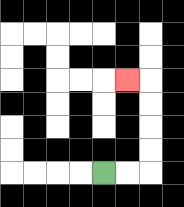{'start': '[4, 7]', 'end': '[5, 3]', 'path_directions': 'R,R,U,U,U,U,L', 'path_coordinates': '[[4, 7], [5, 7], [6, 7], [6, 6], [6, 5], [6, 4], [6, 3], [5, 3]]'}